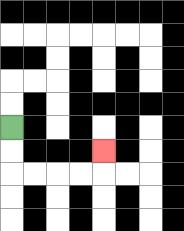{'start': '[0, 5]', 'end': '[4, 6]', 'path_directions': 'D,D,R,R,R,R,U', 'path_coordinates': '[[0, 5], [0, 6], [0, 7], [1, 7], [2, 7], [3, 7], [4, 7], [4, 6]]'}